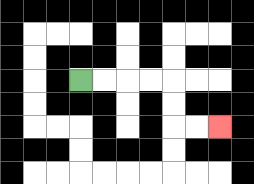{'start': '[3, 3]', 'end': '[9, 5]', 'path_directions': 'R,R,R,R,D,D,R,R', 'path_coordinates': '[[3, 3], [4, 3], [5, 3], [6, 3], [7, 3], [7, 4], [7, 5], [8, 5], [9, 5]]'}